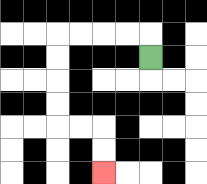{'start': '[6, 2]', 'end': '[4, 7]', 'path_directions': 'U,L,L,L,L,D,D,D,D,R,R,D,D', 'path_coordinates': '[[6, 2], [6, 1], [5, 1], [4, 1], [3, 1], [2, 1], [2, 2], [2, 3], [2, 4], [2, 5], [3, 5], [4, 5], [4, 6], [4, 7]]'}